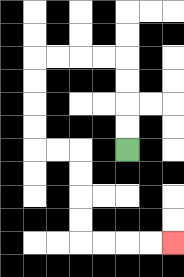{'start': '[5, 6]', 'end': '[7, 10]', 'path_directions': 'U,U,U,U,L,L,L,L,D,D,D,D,R,R,D,D,D,D,R,R,R,R', 'path_coordinates': '[[5, 6], [5, 5], [5, 4], [5, 3], [5, 2], [4, 2], [3, 2], [2, 2], [1, 2], [1, 3], [1, 4], [1, 5], [1, 6], [2, 6], [3, 6], [3, 7], [3, 8], [3, 9], [3, 10], [4, 10], [5, 10], [6, 10], [7, 10]]'}